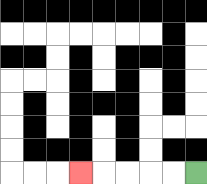{'start': '[8, 7]', 'end': '[3, 7]', 'path_directions': 'L,L,L,L,L', 'path_coordinates': '[[8, 7], [7, 7], [6, 7], [5, 7], [4, 7], [3, 7]]'}